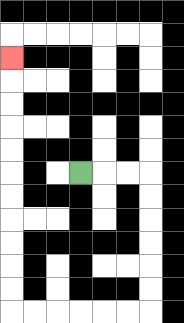{'start': '[3, 7]', 'end': '[0, 2]', 'path_directions': 'R,R,R,D,D,D,D,D,D,L,L,L,L,L,L,U,U,U,U,U,U,U,U,U,U,U', 'path_coordinates': '[[3, 7], [4, 7], [5, 7], [6, 7], [6, 8], [6, 9], [6, 10], [6, 11], [6, 12], [6, 13], [5, 13], [4, 13], [3, 13], [2, 13], [1, 13], [0, 13], [0, 12], [0, 11], [0, 10], [0, 9], [0, 8], [0, 7], [0, 6], [0, 5], [0, 4], [0, 3], [0, 2]]'}